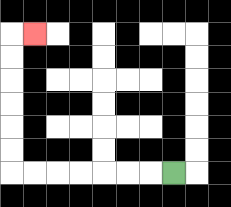{'start': '[7, 7]', 'end': '[1, 1]', 'path_directions': 'L,L,L,L,L,L,L,U,U,U,U,U,U,R', 'path_coordinates': '[[7, 7], [6, 7], [5, 7], [4, 7], [3, 7], [2, 7], [1, 7], [0, 7], [0, 6], [0, 5], [0, 4], [0, 3], [0, 2], [0, 1], [1, 1]]'}